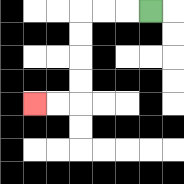{'start': '[6, 0]', 'end': '[1, 4]', 'path_directions': 'L,L,L,D,D,D,D,L,L', 'path_coordinates': '[[6, 0], [5, 0], [4, 0], [3, 0], [3, 1], [3, 2], [3, 3], [3, 4], [2, 4], [1, 4]]'}